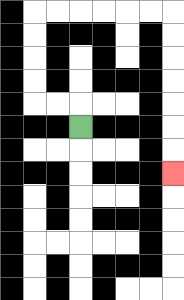{'start': '[3, 5]', 'end': '[7, 7]', 'path_directions': 'U,L,L,U,U,U,U,R,R,R,R,R,R,D,D,D,D,D,D,D', 'path_coordinates': '[[3, 5], [3, 4], [2, 4], [1, 4], [1, 3], [1, 2], [1, 1], [1, 0], [2, 0], [3, 0], [4, 0], [5, 0], [6, 0], [7, 0], [7, 1], [7, 2], [7, 3], [7, 4], [7, 5], [7, 6], [7, 7]]'}